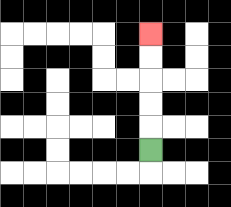{'start': '[6, 6]', 'end': '[6, 1]', 'path_directions': 'U,U,U,U,U', 'path_coordinates': '[[6, 6], [6, 5], [6, 4], [6, 3], [6, 2], [6, 1]]'}